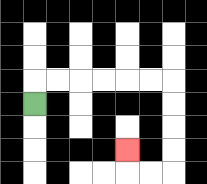{'start': '[1, 4]', 'end': '[5, 6]', 'path_directions': 'U,R,R,R,R,R,R,D,D,D,D,L,L,U', 'path_coordinates': '[[1, 4], [1, 3], [2, 3], [3, 3], [4, 3], [5, 3], [6, 3], [7, 3], [7, 4], [7, 5], [7, 6], [7, 7], [6, 7], [5, 7], [5, 6]]'}